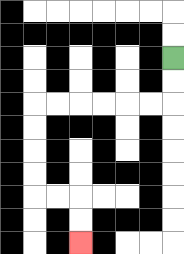{'start': '[7, 2]', 'end': '[3, 10]', 'path_directions': 'D,D,L,L,L,L,L,L,D,D,D,D,R,R,D,D', 'path_coordinates': '[[7, 2], [7, 3], [7, 4], [6, 4], [5, 4], [4, 4], [3, 4], [2, 4], [1, 4], [1, 5], [1, 6], [1, 7], [1, 8], [2, 8], [3, 8], [3, 9], [3, 10]]'}